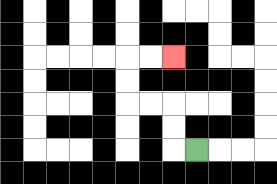{'start': '[8, 6]', 'end': '[7, 2]', 'path_directions': 'L,U,U,L,L,U,U,R,R', 'path_coordinates': '[[8, 6], [7, 6], [7, 5], [7, 4], [6, 4], [5, 4], [5, 3], [5, 2], [6, 2], [7, 2]]'}